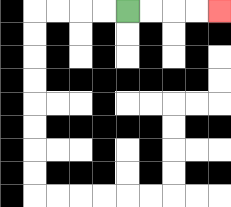{'start': '[5, 0]', 'end': '[9, 0]', 'path_directions': 'R,R,R,R', 'path_coordinates': '[[5, 0], [6, 0], [7, 0], [8, 0], [9, 0]]'}